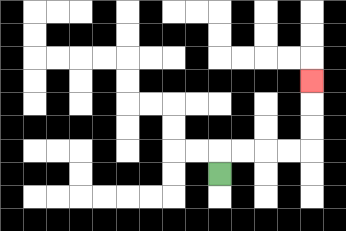{'start': '[9, 7]', 'end': '[13, 3]', 'path_directions': 'U,R,R,R,R,U,U,U', 'path_coordinates': '[[9, 7], [9, 6], [10, 6], [11, 6], [12, 6], [13, 6], [13, 5], [13, 4], [13, 3]]'}